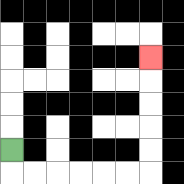{'start': '[0, 6]', 'end': '[6, 2]', 'path_directions': 'D,R,R,R,R,R,R,U,U,U,U,U', 'path_coordinates': '[[0, 6], [0, 7], [1, 7], [2, 7], [3, 7], [4, 7], [5, 7], [6, 7], [6, 6], [6, 5], [6, 4], [6, 3], [6, 2]]'}